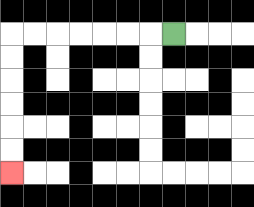{'start': '[7, 1]', 'end': '[0, 7]', 'path_directions': 'L,L,L,L,L,L,L,D,D,D,D,D,D', 'path_coordinates': '[[7, 1], [6, 1], [5, 1], [4, 1], [3, 1], [2, 1], [1, 1], [0, 1], [0, 2], [0, 3], [0, 4], [0, 5], [0, 6], [0, 7]]'}